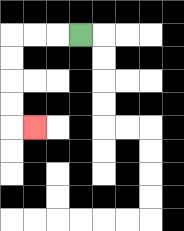{'start': '[3, 1]', 'end': '[1, 5]', 'path_directions': 'L,L,L,D,D,D,D,R', 'path_coordinates': '[[3, 1], [2, 1], [1, 1], [0, 1], [0, 2], [0, 3], [0, 4], [0, 5], [1, 5]]'}